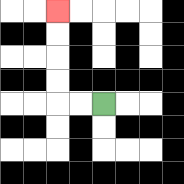{'start': '[4, 4]', 'end': '[2, 0]', 'path_directions': 'L,L,U,U,U,U', 'path_coordinates': '[[4, 4], [3, 4], [2, 4], [2, 3], [2, 2], [2, 1], [2, 0]]'}